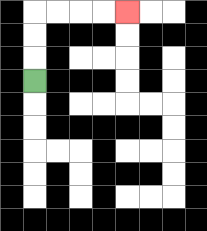{'start': '[1, 3]', 'end': '[5, 0]', 'path_directions': 'U,U,U,R,R,R,R', 'path_coordinates': '[[1, 3], [1, 2], [1, 1], [1, 0], [2, 0], [3, 0], [4, 0], [5, 0]]'}